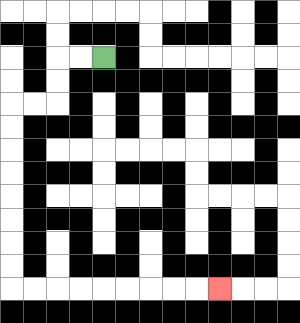{'start': '[4, 2]', 'end': '[9, 12]', 'path_directions': 'L,L,D,D,L,L,D,D,D,D,D,D,D,D,R,R,R,R,R,R,R,R,R', 'path_coordinates': '[[4, 2], [3, 2], [2, 2], [2, 3], [2, 4], [1, 4], [0, 4], [0, 5], [0, 6], [0, 7], [0, 8], [0, 9], [0, 10], [0, 11], [0, 12], [1, 12], [2, 12], [3, 12], [4, 12], [5, 12], [6, 12], [7, 12], [8, 12], [9, 12]]'}